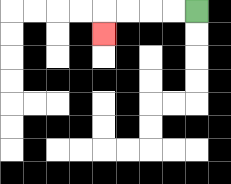{'start': '[8, 0]', 'end': '[4, 1]', 'path_directions': 'L,L,L,L,D', 'path_coordinates': '[[8, 0], [7, 0], [6, 0], [5, 0], [4, 0], [4, 1]]'}